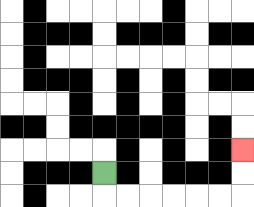{'start': '[4, 7]', 'end': '[10, 6]', 'path_directions': 'D,R,R,R,R,R,R,U,U', 'path_coordinates': '[[4, 7], [4, 8], [5, 8], [6, 8], [7, 8], [8, 8], [9, 8], [10, 8], [10, 7], [10, 6]]'}